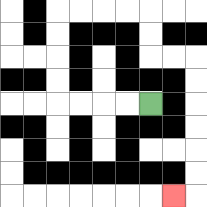{'start': '[6, 4]', 'end': '[7, 8]', 'path_directions': 'L,L,L,L,U,U,U,U,R,R,R,R,D,D,R,R,D,D,D,D,D,D,L', 'path_coordinates': '[[6, 4], [5, 4], [4, 4], [3, 4], [2, 4], [2, 3], [2, 2], [2, 1], [2, 0], [3, 0], [4, 0], [5, 0], [6, 0], [6, 1], [6, 2], [7, 2], [8, 2], [8, 3], [8, 4], [8, 5], [8, 6], [8, 7], [8, 8], [7, 8]]'}